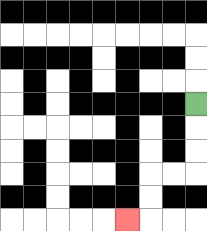{'start': '[8, 4]', 'end': '[5, 9]', 'path_directions': 'D,D,D,L,L,D,D,L', 'path_coordinates': '[[8, 4], [8, 5], [8, 6], [8, 7], [7, 7], [6, 7], [6, 8], [6, 9], [5, 9]]'}